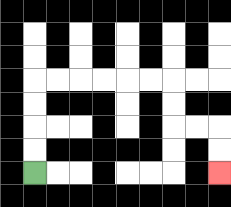{'start': '[1, 7]', 'end': '[9, 7]', 'path_directions': 'U,U,U,U,R,R,R,R,R,R,D,D,R,R,D,D', 'path_coordinates': '[[1, 7], [1, 6], [1, 5], [1, 4], [1, 3], [2, 3], [3, 3], [4, 3], [5, 3], [6, 3], [7, 3], [7, 4], [7, 5], [8, 5], [9, 5], [9, 6], [9, 7]]'}